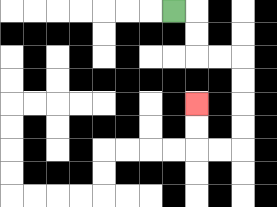{'start': '[7, 0]', 'end': '[8, 4]', 'path_directions': 'R,D,D,R,R,D,D,D,D,L,L,U,U', 'path_coordinates': '[[7, 0], [8, 0], [8, 1], [8, 2], [9, 2], [10, 2], [10, 3], [10, 4], [10, 5], [10, 6], [9, 6], [8, 6], [8, 5], [8, 4]]'}